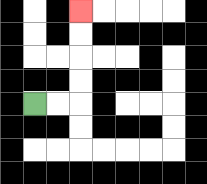{'start': '[1, 4]', 'end': '[3, 0]', 'path_directions': 'R,R,U,U,U,U', 'path_coordinates': '[[1, 4], [2, 4], [3, 4], [3, 3], [3, 2], [3, 1], [3, 0]]'}